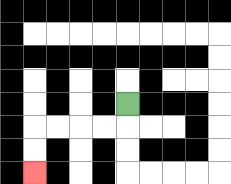{'start': '[5, 4]', 'end': '[1, 7]', 'path_directions': 'D,L,L,L,L,D,D', 'path_coordinates': '[[5, 4], [5, 5], [4, 5], [3, 5], [2, 5], [1, 5], [1, 6], [1, 7]]'}